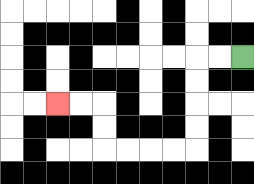{'start': '[10, 2]', 'end': '[2, 4]', 'path_directions': 'L,L,D,D,D,D,L,L,L,L,U,U,L,L', 'path_coordinates': '[[10, 2], [9, 2], [8, 2], [8, 3], [8, 4], [8, 5], [8, 6], [7, 6], [6, 6], [5, 6], [4, 6], [4, 5], [4, 4], [3, 4], [2, 4]]'}